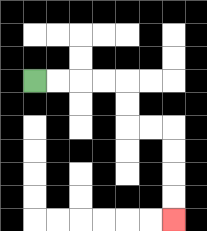{'start': '[1, 3]', 'end': '[7, 9]', 'path_directions': 'R,R,R,R,D,D,R,R,D,D,D,D', 'path_coordinates': '[[1, 3], [2, 3], [3, 3], [4, 3], [5, 3], [5, 4], [5, 5], [6, 5], [7, 5], [7, 6], [7, 7], [7, 8], [7, 9]]'}